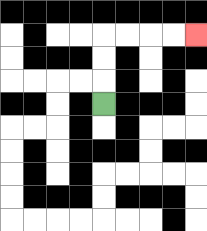{'start': '[4, 4]', 'end': '[8, 1]', 'path_directions': 'U,U,U,R,R,R,R', 'path_coordinates': '[[4, 4], [4, 3], [4, 2], [4, 1], [5, 1], [6, 1], [7, 1], [8, 1]]'}